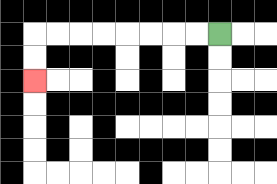{'start': '[9, 1]', 'end': '[1, 3]', 'path_directions': 'L,L,L,L,L,L,L,L,D,D', 'path_coordinates': '[[9, 1], [8, 1], [7, 1], [6, 1], [5, 1], [4, 1], [3, 1], [2, 1], [1, 1], [1, 2], [1, 3]]'}